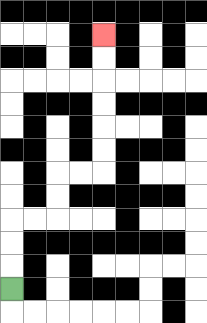{'start': '[0, 12]', 'end': '[4, 1]', 'path_directions': 'U,U,U,R,R,U,U,R,R,U,U,U,U,U,U', 'path_coordinates': '[[0, 12], [0, 11], [0, 10], [0, 9], [1, 9], [2, 9], [2, 8], [2, 7], [3, 7], [4, 7], [4, 6], [4, 5], [4, 4], [4, 3], [4, 2], [4, 1]]'}